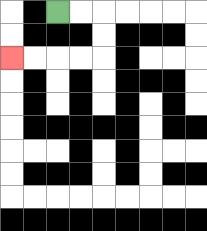{'start': '[2, 0]', 'end': '[0, 2]', 'path_directions': 'R,R,D,D,L,L,L,L', 'path_coordinates': '[[2, 0], [3, 0], [4, 0], [4, 1], [4, 2], [3, 2], [2, 2], [1, 2], [0, 2]]'}